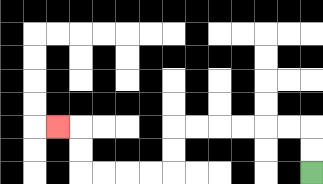{'start': '[13, 7]', 'end': '[2, 5]', 'path_directions': 'U,U,L,L,L,L,L,L,D,D,L,L,L,L,U,U,L', 'path_coordinates': '[[13, 7], [13, 6], [13, 5], [12, 5], [11, 5], [10, 5], [9, 5], [8, 5], [7, 5], [7, 6], [7, 7], [6, 7], [5, 7], [4, 7], [3, 7], [3, 6], [3, 5], [2, 5]]'}